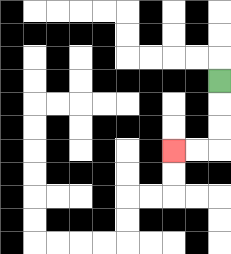{'start': '[9, 3]', 'end': '[7, 6]', 'path_directions': 'D,D,D,L,L', 'path_coordinates': '[[9, 3], [9, 4], [9, 5], [9, 6], [8, 6], [7, 6]]'}